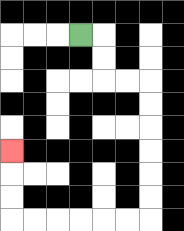{'start': '[3, 1]', 'end': '[0, 6]', 'path_directions': 'R,D,D,R,R,D,D,D,D,D,D,L,L,L,L,L,L,U,U,U', 'path_coordinates': '[[3, 1], [4, 1], [4, 2], [4, 3], [5, 3], [6, 3], [6, 4], [6, 5], [6, 6], [6, 7], [6, 8], [6, 9], [5, 9], [4, 9], [3, 9], [2, 9], [1, 9], [0, 9], [0, 8], [0, 7], [0, 6]]'}